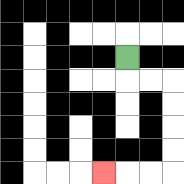{'start': '[5, 2]', 'end': '[4, 7]', 'path_directions': 'D,R,R,D,D,D,D,L,L,L', 'path_coordinates': '[[5, 2], [5, 3], [6, 3], [7, 3], [7, 4], [7, 5], [7, 6], [7, 7], [6, 7], [5, 7], [4, 7]]'}